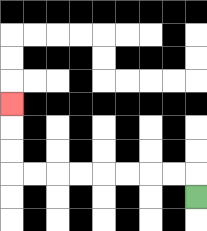{'start': '[8, 8]', 'end': '[0, 4]', 'path_directions': 'U,L,L,L,L,L,L,L,L,U,U,U', 'path_coordinates': '[[8, 8], [8, 7], [7, 7], [6, 7], [5, 7], [4, 7], [3, 7], [2, 7], [1, 7], [0, 7], [0, 6], [0, 5], [0, 4]]'}